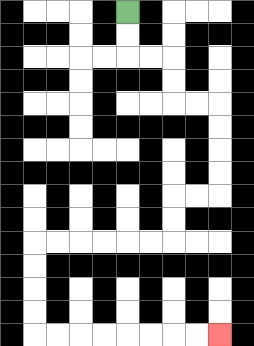{'start': '[5, 0]', 'end': '[9, 14]', 'path_directions': 'D,D,R,R,D,D,R,R,D,D,D,D,L,L,D,D,L,L,L,L,L,L,D,D,D,D,R,R,R,R,R,R,R,R', 'path_coordinates': '[[5, 0], [5, 1], [5, 2], [6, 2], [7, 2], [7, 3], [7, 4], [8, 4], [9, 4], [9, 5], [9, 6], [9, 7], [9, 8], [8, 8], [7, 8], [7, 9], [7, 10], [6, 10], [5, 10], [4, 10], [3, 10], [2, 10], [1, 10], [1, 11], [1, 12], [1, 13], [1, 14], [2, 14], [3, 14], [4, 14], [5, 14], [6, 14], [7, 14], [8, 14], [9, 14]]'}